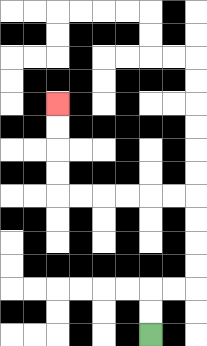{'start': '[6, 14]', 'end': '[2, 4]', 'path_directions': 'U,U,R,R,U,U,U,U,L,L,L,L,L,L,U,U,U,U', 'path_coordinates': '[[6, 14], [6, 13], [6, 12], [7, 12], [8, 12], [8, 11], [8, 10], [8, 9], [8, 8], [7, 8], [6, 8], [5, 8], [4, 8], [3, 8], [2, 8], [2, 7], [2, 6], [2, 5], [2, 4]]'}